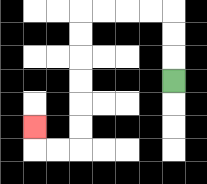{'start': '[7, 3]', 'end': '[1, 5]', 'path_directions': 'U,U,U,L,L,L,L,D,D,D,D,D,D,L,L,U', 'path_coordinates': '[[7, 3], [7, 2], [7, 1], [7, 0], [6, 0], [5, 0], [4, 0], [3, 0], [3, 1], [3, 2], [3, 3], [3, 4], [3, 5], [3, 6], [2, 6], [1, 6], [1, 5]]'}